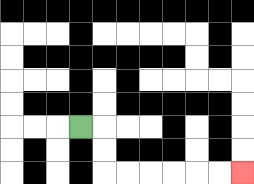{'start': '[3, 5]', 'end': '[10, 7]', 'path_directions': 'R,D,D,R,R,R,R,R,R', 'path_coordinates': '[[3, 5], [4, 5], [4, 6], [4, 7], [5, 7], [6, 7], [7, 7], [8, 7], [9, 7], [10, 7]]'}